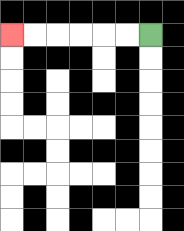{'start': '[6, 1]', 'end': '[0, 1]', 'path_directions': 'L,L,L,L,L,L', 'path_coordinates': '[[6, 1], [5, 1], [4, 1], [3, 1], [2, 1], [1, 1], [0, 1]]'}